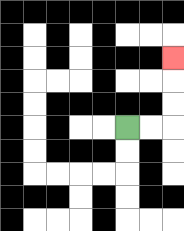{'start': '[5, 5]', 'end': '[7, 2]', 'path_directions': 'R,R,U,U,U', 'path_coordinates': '[[5, 5], [6, 5], [7, 5], [7, 4], [7, 3], [7, 2]]'}